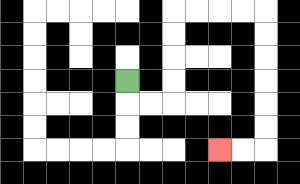{'start': '[5, 3]', 'end': '[9, 6]', 'path_directions': 'D,R,R,U,U,U,U,R,R,R,R,D,D,D,D,D,D,L,L', 'path_coordinates': '[[5, 3], [5, 4], [6, 4], [7, 4], [7, 3], [7, 2], [7, 1], [7, 0], [8, 0], [9, 0], [10, 0], [11, 0], [11, 1], [11, 2], [11, 3], [11, 4], [11, 5], [11, 6], [10, 6], [9, 6]]'}